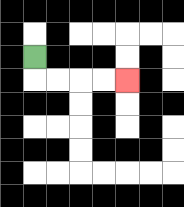{'start': '[1, 2]', 'end': '[5, 3]', 'path_directions': 'D,R,R,R,R', 'path_coordinates': '[[1, 2], [1, 3], [2, 3], [3, 3], [4, 3], [5, 3]]'}